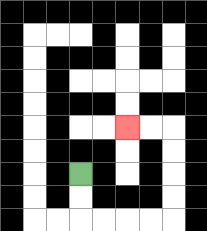{'start': '[3, 7]', 'end': '[5, 5]', 'path_directions': 'D,D,R,R,R,R,U,U,U,U,L,L', 'path_coordinates': '[[3, 7], [3, 8], [3, 9], [4, 9], [5, 9], [6, 9], [7, 9], [7, 8], [7, 7], [7, 6], [7, 5], [6, 5], [5, 5]]'}